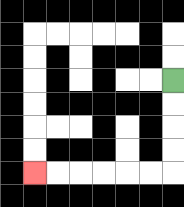{'start': '[7, 3]', 'end': '[1, 7]', 'path_directions': 'D,D,D,D,L,L,L,L,L,L', 'path_coordinates': '[[7, 3], [7, 4], [7, 5], [7, 6], [7, 7], [6, 7], [5, 7], [4, 7], [3, 7], [2, 7], [1, 7]]'}